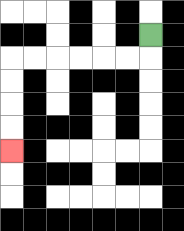{'start': '[6, 1]', 'end': '[0, 6]', 'path_directions': 'D,L,L,L,L,L,L,D,D,D,D', 'path_coordinates': '[[6, 1], [6, 2], [5, 2], [4, 2], [3, 2], [2, 2], [1, 2], [0, 2], [0, 3], [0, 4], [0, 5], [0, 6]]'}